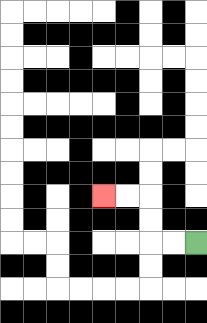{'start': '[8, 10]', 'end': '[4, 8]', 'path_directions': 'L,L,U,U,L,L', 'path_coordinates': '[[8, 10], [7, 10], [6, 10], [6, 9], [6, 8], [5, 8], [4, 8]]'}